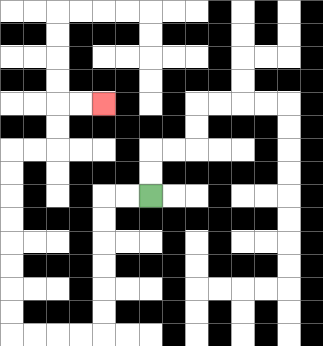{'start': '[6, 8]', 'end': '[4, 4]', 'path_directions': 'L,L,D,D,D,D,D,D,L,L,L,L,U,U,U,U,U,U,U,U,R,R,U,U,R,R', 'path_coordinates': '[[6, 8], [5, 8], [4, 8], [4, 9], [4, 10], [4, 11], [4, 12], [4, 13], [4, 14], [3, 14], [2, 14], [1, 14], [0, 14], [0, 13], [0, 12], [0, 11], [0, 10], [0, 9], [0, 8], [0, 7], [0, 6], [1, 6], [2, 6], [2, 5], [2, 4], [3, 4], [4, 4]]'}